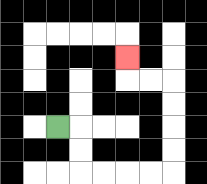{'start': '[2, 5]', 'end': '[5, 2]', 'path_directions': 'R,D,D,R,R,R,R,U,U,U,U,L,L,U', 'path_coordinates': '[[2, 5], [3, 5], [3, 6], [3, 7], [4, 7], [5, 7], [6, 7], [7, 7], [7, 6], [7, 5], [7, 4], [7, 3], [6, 3], [5, 3], [5, 2]]'}